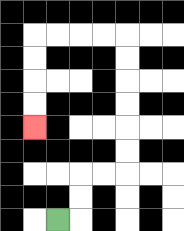{'start': '[2, 9]', 'end': '[1, 5]', 'path_directions': 'R,U,U,R,R,U,U,U,U,U,U,L,L,L,L,D,D,D,D', 'path_coordinates': '[[2, 9], [3, 9], [3, 8], [3, 7], [4, 7], [5, 7], [5, 6], [5, 5], [5, 4], [5, 3], [5, 2], [5, 1], [4, 1], [3, 1], [2, 1], [1, 1], [1, 2], [1, 3], [1, 4], [1, 5]]'}